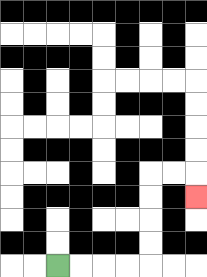{'start': '[2, 11]', 'end': '[8, 8]', 'path_directions': 'R,R,R,R,U,U,U,U,R,R,D', 'path_coordinates': '[[2, 11], [3, 11], [4, 11], [5, 11], [6, 11], [6, 10], [6, 9], [6, 8], [6, 7], [7, 7], [8, 7], [8, 8]]'}